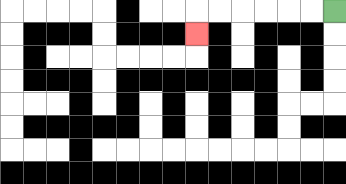{'start': '[14, 0]', 'end': '[8, 1]', 'path_directions': 'L,L,L,L,L,L,D', 'path_coordinates': '[[14, 0], [13, 0], [12, 0], [11, 0], [10, 0], [9, 0], [8, 0], [8, 1]]'}